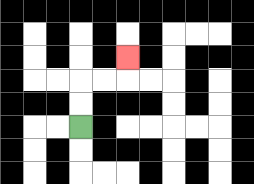{'start': '[3, 5]', 'end': '[5, 2]', 'path_directions': 'U,U,R,R,U', 'path_coordinates': '[[3, 5], [3, 4], [3, 3], [4, 3], [5, 3], [5, 2]]'}